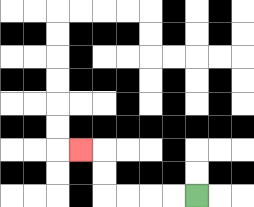{'start': '[8, 8]', 'end': '[3, 6]', 'path_directions': 'L,L,L,L,U,U,L', 'path_coordinates': '[[8, 8], [7, 8], [6, 8], [5, 8], [4, 8], [4, 7], [4, 6], [3, 6]]'}